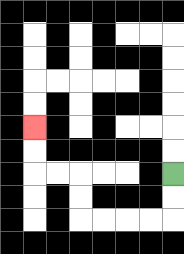{'start': '[7, 7]', 'end': '[1, 5]', 'path_directions': 'D,D,L,L,L,L,U,U,L,L,U,U', 'path_coordinates': '[[7, 7], [7, 8], [7, 9], [6, 9], [5, 9], [4, 9], [3, 9], [3, 8], [3, 7], [2, 7], [1, 7], [1, 6], [1, 5]]'}